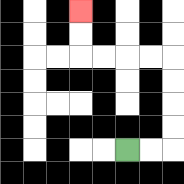{'start': '[5, 6]', 'end': '[3, 0]', 'path_directions': 'R,R,U,U,U,U,L,L,L,L,U,U', 'path_coordinates': '[[5, 6], [6, 6], [7, 6], [7, 5], [7, 4], [7, 3], [7, 2], [6, 2], [5, 2], [4, 2], [3, 2], [3, 1], [3, 0]]'}